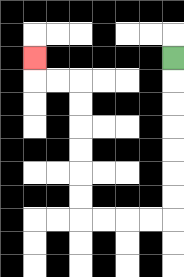{'start': '[7, 2]', 'end': '[1, 2]', 'path_directions': 'D,D,D,D,D,D,D,L,L,L,L,U,U,U,U,U,U,L,L,U', 'path_coordinates': '[[7, 2], [7, 3], [7, 4], [7, 5], [7, 6], [7, 7], [7, 8], [7, 9], [6, 9], [5, 9], [4, 9], [3, 9], [3, 8], [3, 7], [3, 6], [3, 5], [3, 4], [3, 3], [2, 3], [1, 3], [1, 2]]'}